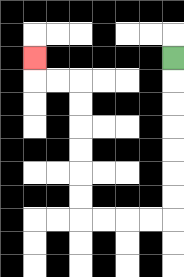{'start': '[7, 2]', 'end': '[1, 2]', 'path_directions': 'D,D,D,D,D,D,D,L,L,L,L,U,U,U,U,U,U,L,L,U', 'path_coordinates': '[[7, 2], [7, 3], [7, 4], [7, 5], [7, 6], [7, 7], [7, 8], [7, 9], [6, 9], [5, 9], [4, 9], [3, 9], [3, 8], [3, 7], [3, 6], [3, 5], [3, 4], [3, 3], [2, 3], [1, 3], [1, 2]]'}